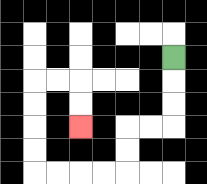{'start': '[7, 2]', 'end': '[3, 5]', 'path_directions': 'D,D,D,L,L,D,D,L,L,L,L,U,U,U,U,R,R,D,D', 'path_coordinates': '[[7, 2], [7, 3], [7, 4], [7, 5], [6, 5], [5, 5], [5, 6], [5, 7], [4, 7], [3, 7], [2, 7], [1, 7], [1, 6], [1, 5], [1, 4], [1, 3], [2, 3], [3, 3], [3, 4], [3, 5]]'}